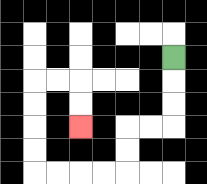{'start': '[7, 2]', 'end': '[3, 5]', 'path_directions': 'D,D,D,L,L,D,D,L,L,L,L,U,U,U,U,R,R,D,D', 'path_coordinates': '[[7, 2], [7, 3], [7, 4], [7, 5], [6, 5], [5, 5], [5, 6], [5, 7], [4, 7], [3, 7], [2, 7], [1, 7], [1, 6], [1, 5], [1, 4], [1, 3], [2, 3], [3, 3], [3, 4], [3, 5]]'}